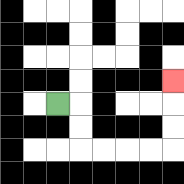{'start': '[2, 4]', 'end': '[7, 3]', 'path_directions': 'R,D,D,R,R,R,R,U,U,U', 'path_coordinates': '[[2, 4], [3, 4], [3, 5], [3, 6], [4, 6], [5, 6], [6, 6], [7, 6], [7, 5], [7, 4], [7, 3]]'}